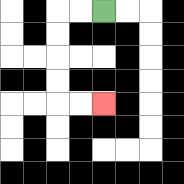{'start': '[4, 0]', 'end': '[4, 4]', 'path_directions': 'L,L,D,D,D,D,R,R', 'path_coordinates': '[[4, 0], [3, 0], [2, 0], [2, 1], [2, 2], [2, 3], [2, 4], [3, 4], [4, 4]]'}